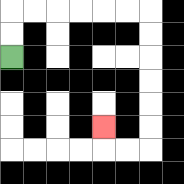{'start': '[0, 2]', 'end': '[4, 5]', 'path_directions': 'U,U,R,R,R,R,R,R,D,D,D,D,D,D,L,L,U', 'path_coordinates': '[[0, 2], [0, 1], [0, 0], [1, 0], [2, 0], [3, 0], [4, 0], [5, 0], [6, 0], [6, 1], [6, 2], [6, 3], [6, 4], [6, 5], [6, 6], [5, 6], [4, 6], [4, 5]]'}